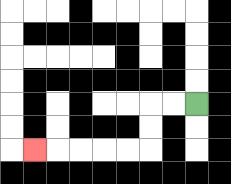{'start': '[8, 4]', 'end': '[1, 6]', 'path_directions': 'L,L,D,D,L,L,L,L,L', 'path_coordinates': '[[8, 4], [7, 4], [6, 4], [6, 5], [6, 6], [5, 6], [4, 6], [3, 6], [2, 6], [1, 6]]'}